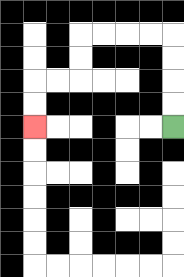{'start': '[7, 5]', 'end': '[1, 5]', 'path_directions': 'U,U,U,U,L,L,L,L,D,D,L,L,D,D', 'path_coordinates': '[[7, 5], [7, 4], [7, 3], [7, 2], [7, 1], [6, 1], [5, 1], [4, 1], [3, 1], [3, 2], [3, 3], [2, 3], [1, 3], [1, 4], [1, 5]]'}